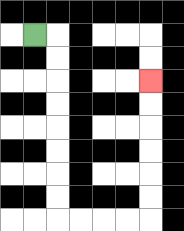{'start': '[1, 1]', 'end': '[6, 3]', 'path_directions': 'R,D,D,D,D,D,D,D,D,R,R,R,R,U,U,U,U,U,U', 'path_coordinates': '[[1, 1], [2, 1], [2, 2], [2, 3], [2, 4], [2, 5], [2, 6], [2, 7], [2, 8], [2, 9], [3, 9], [4, 9], [5, 9], [6, 9], [6, 8], [6, 7], [6, 6], [6, 5], [6, 4], [6, 3]]'}